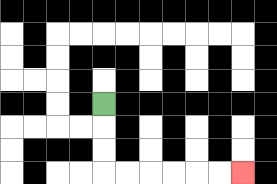{'start': '[4, 4]', 'end': '[10, 7]', 'path_directions': 'D,D,D,R,R,R,R,R,R', 'path_coordinates': '[[4, 4], [4, 5], [4, 6], [4, 7], [5, 7], [6, 7], [7, 7], [8, 7], [9, 7], [10, 7]]'}